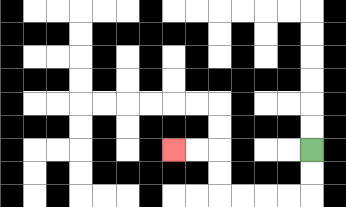{'start': '[13, 6]', 'end': '[7, 6]', 'path_directions': 'D,D,L,L,L,L,U,U,L,L', 'path_coordinates': '[[13, 6], [13, 7], [13, 8], [12, 8], [11, 8], [10, 8], [9, 8], [9, 7], [9, 6], [8, 6], [7, 6]]'}